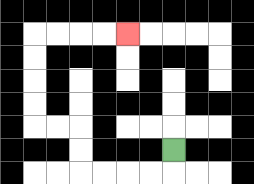{'start': '[7, 6]', 'end': '[5, 1]', 'path_directions': 'D,L,L,L,L,U,U,L,L,U,U,U,U,R,R,R,R', 'path_coordinates': '[[7, 6], [7, 7], [6, 7], [5, 7], [4, 7], [3, 7], [3, 6], [3, 5], [2, 5], [1, 5], [1, 4], [1, 3], [1, 2], [1, 1], [2, 1], [3, 1], [4, 1], [5, 1]]'}